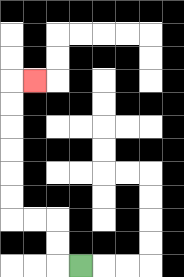{'start': '[3, 11]', 'end': '[1, 3]', 'path_directions': 'L,U,U,L,L,U,U,U,U,U,U,R', 'path_coordinates': '[[3, 11], [2, 11], [2, 10], [2, 9], [1, 9], [0, 9], [0, 8], [0, 7], [0, 6], [0, 5], [0, 4], [0, 3], [1, 3]]'}